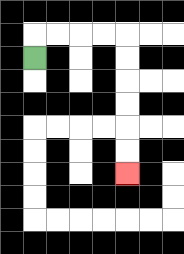{'start': '[1, 2]', 'end': '[5, 7]', 'path_directions': 'U,R,R,R,R,D,D,D,D,D,D', 'path_coordinates': '[[1, 2], [1, 1], [2, 1], [3, 1], [4, 1], [5, 1], [5, 2], [5, 3], [5, 4], [5, 5], [5, 6], [5, 7]]'}